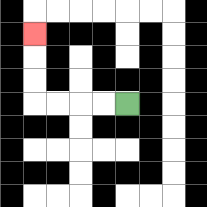{'start': '[5, 4]', 'end': '[1, 1]', 'path_directions': 'L,L,L,L,U,U,U', 'path_coordinates': '[[5, 4], [4, 4], [3, 4], [2, 4], [1, 4], [1, 3], [1, 2], [1, 1]]'}